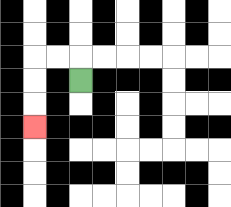{'start': '[3, 3]', 'end': '[1, 5]', 'path_directions': 'U,L,L,D,D,D', 'path_coordinates': '[[3, 3], [3, 2], [2, 2], [1, 2], [1, 3], [1, 4], [1, 5]]'}